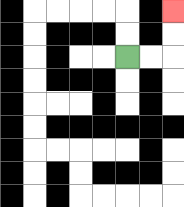{'start': '[5, 2]', 'end': '[7, 0]', 'path_directions': 'R,R,U,U', 'path_coordinates': '[[5, 2], [6, 2], [7, 2], [7, 1], [7, 0]]'}